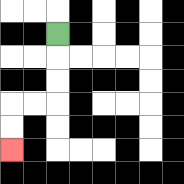{'start': '[2, 1]', 'end': '[0, 6]', 'path_directions': 'D,D,D,L,L,D,D', 'path_coordinates': '[[2, 1], [2, 2], [2, 3], [2, 4], [1, 4], [0, 4], [0, 5], [0, 6]]'}